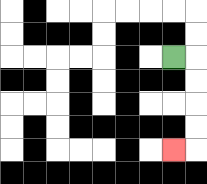{'start': '[7, 2]', 'end': '[7, 6]', 'path_directions': 'R,D,D,D,D,L', 'path_coordinates': '[[7, 2], [8, 2], [8, 3], [8, 4], [8, 5], [8, 6], [7, 6]]'}